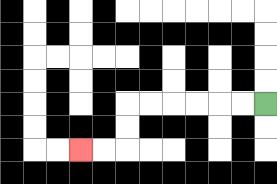{'start': '[11, 4]', 'end': '[3, 6]', 'path_directions': 'L,L,L,L,L,L,D,D,L,L', 'path_coordinates': '[[11, 4], [10, 4], [9, 4], [8, 4], [7, 4], [6, 4], [5, 4], [5, 5], [5, 6], [4, 6], [3, 6]]'}